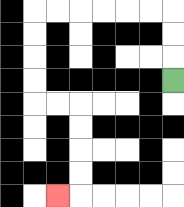{'start': '[7, 3]', 'end': '[2, 8]', 'path_directions': 'U,U,U,L,L,L,L,L,L,D,D,D,D,R,R,D,D,D,D,L', 'path_coordinates': '[[7, 3], [7, 2], [7, 1], [7, 0], [6, 0], [5, 0], [4, 0], [3, 0], [2, 0], [1, 0], [1, 1], [1, 2], [1, 3], [1, 4], [2, 4], [3, 4], [3, 5], [3, 6], [3, 7], [3, 8], [2, 8]]'}